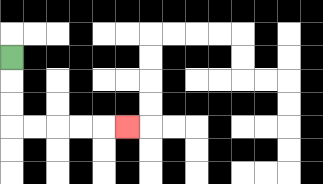{'start': '[0, 2]', 'end': '[5, 5]', 'path_directions': 'D,D,D,R,R,R,R,R', 'path_coordinates': '[[0, 2], [0, 3], [0, 4], [0, 5], [1, 5], [2, 5], [3, 5], [4, 5], [5, 5]]'}